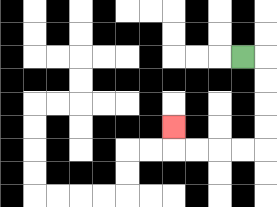{'start': '[10, 2]', 'end': '[7, 5]', 'path_directions': 'R,D,D,D,D,L,L,L,L,U', 'path_coordinates': '[[10, 2], [11, 2], [11, 3], [11, 4], [11, 5], [11, 6], [10, 6], [9, 6], [8, 6], [7, 6], [7, 5]]'}